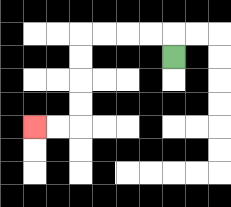{'start': '[7, 2]', 'end': '[1, 5]', 'path_directions': 'U,L,L,L,L,D,D,D,D,L,L', 'path_coordinates': '[[7, 2], [7, 1], [6, 1], [5, 1], [4, 1], [3, 1], [3, 2], [3, 3], [3, 4], [3, 5], [2, 5], [1, 5]]'}